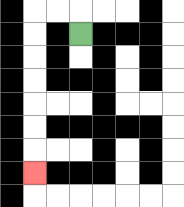{'start': '[3, 1]', 'end': '[1, 7]', 'path_directions': 'U,L,L,D,D,D,D,D,D,D', 'path_coordinates': '[[3, 1], [3, 0], [2, 0], [1, 0], [1, 1], [1, 2], [1, 3], [1, 4], [1, 5], [1, 6], [1, 7]]'}